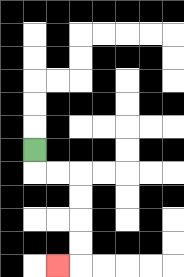{'start': '[1, 6]', 'end': '[2, 11]', 'path_directions': 'D,R,R,D,D,D,D,L', 'path_coordinates': '[[1, 6], [1, 7], [2, 7], [3, 7], [3, 8], [3, 9], [3, 10], [3, 11], [2, 11]]'}